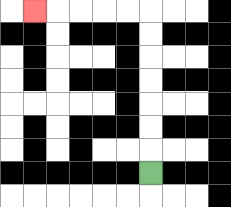{'start': '[6, 7]', 'end': '[1, 0]', 'path_directions': 'U,U,U,U,U,U,U,L,L,L,L,L', 'path_coordinates': '[[6, 7], [6, 6], [6, 5], [6, 4], [6, 3], [6, 2], [6, 1], [6, 0], [5, 0], [4, 0], [3, 0], [2, 0], [1, 0]]'}